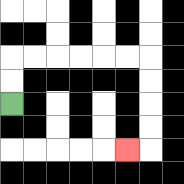{'start': '[0, 4]', 'end': '[5, 6]', 'path_directions': 'U,U,R,R,R,R,R,R,D,D,D,D,L', 'path_coordinates': '[[0, 4], [0, 3], [0, 2], [1, 2], [2, 2], [3, 2], [4, 2], [5, 2], [6, 2], [6, 3], [6, 4], [6, 5], [6, 6], [5, 6]]'}